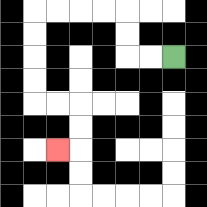{'start': '[7, 2]', 'end': '[2, 6]', 'path_directions': 'L,L,U,U,L,L,L,L,D,D,D,D,R,R,D,D,L', 'path_coordinates': '[[7, 2], [6, 2], [5, 2], [5, 1], [5, 0], [4, 0], [3, 0], [2, 0], [1, 0], [1, 1], [1, 2], [1, 3], [1, 4], [2, 4], [3, 4], [3, 5], [3, 6], [2, 6]]'}